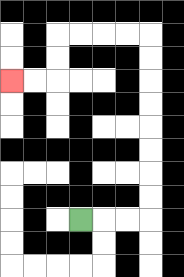{'start': '[3, 9]', 'end': '[0, 3]', 'path_directions': 'R,R,R,U,U,U,U,U,U,U,U,L,L,L,L,D,D,L,L', 'path_coordinates': '[[3, 9], [4, 9], [5, 9], [6, 9], [6, 8], [6, 7], [6, 6], [6, 5], [6, 4], [6, 3], [6, 2], [6, 1], [5, 1], [4, 1], [3, 1], [2, 1], [2, 2], [2, 3], [1, 3], [0, 3]]'}